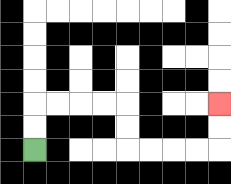{'start': '[1, 6]', 'end': '[9, 4]', 'path_directions': 'U,U,R,R,R,R,D,D,R,R,R,R,U,U', 'path_coordinates': '[[1, 6], [1, 5], [1, 4], [2, 4], [3, 4], [4, 4], [5, 4], [5, 5], [5, 6], [6, 6], [7, 6], [8, 6], [9, 6], [9, 5], [9, 4]]'}